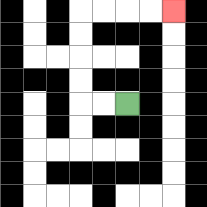{'start': '[5, 4]', 'end': '[7, 0]', 'path_directions': 'L,L,U,U,U,U,R,R,R,R', 'path_coordinates': '[[5, 4], [4, 4], [3, 4], [3, 3], [3, 2], [3, 1], [3, 0], [4, 0], [5, 0], [6, 0], [7, 0]]'}